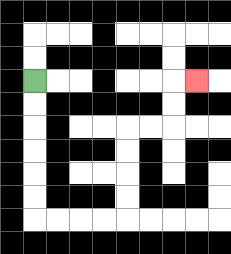{'start': '[1, 3]', 'end': '[8, 3]', 'path_directions': 'D,D,D,D,D,D,R,R,R,R,U,U,U,U,R,R,U,U,R', 'path_coordinates': '[[1, 3], [1, 4], [1, 5], [1, 6], [1, 7], [1, 8], [1, 9], [2, 9], [3, 9], [4, 9], [5, 9], [5, 8], [5, 7], [5, 6], [5, 5], [6, 5], [7, 5], [7, 4], [7, 3], [8, 3]]'}